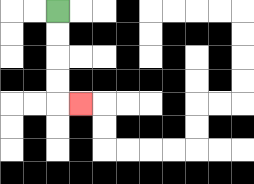{'start': '[2, 0]', 'end': '[3, 4]', 'path_directions': 'D,D,D,D,R', 'path_coordinates': '[[2, 0], [2, 1], [2, 2], [2, 3], [2, 4], [3, 4]]'}